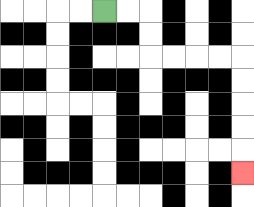{'start': '[4, 0]', 'end': '[10, 7]', 'path_directions': 'R,R,D,D,R,R,R,R,D,D,D,D,D', 'path_coordinates': '[[4, 0], [5, 0], [6, 0], [6, 1], [6, 2], [7, 2], [8, 2], [9, 2], [10, 2], [10, 3], [10, 4], [10, 5], [10, 6], [10, 7]]'}